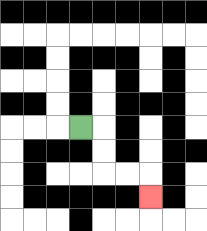{'start': '[3, 5]', 'end': '[6, 8]', 'path_directions': 'R,D,D,R,R,D', 'path_coordinates': '[[3, 5], [4, 5], [4, 6], [4, 7], [5, 7], [6, 7], [6, 8]]'}